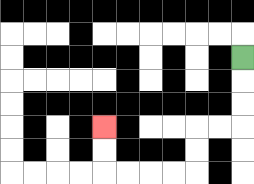{'start': '[10, 2]', 'end': '[4, 5]', 'path_directions': 'D,D,D,L,L,D,D,L,L,L,L,U,U', 'path_coordinates': '[[10, 2], [10, 3], [10, 4], [10, 5], [9, 5], [8, 5], [8, 6], [8, 7], [7, 7], [6, 7], [5, 7], [4, 7], [4, 6], [4, 5]]'}